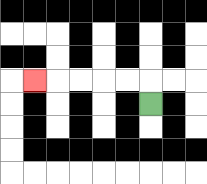{'start': '[6, 4]', 'end': '[1, 3]', 'path_directions': 'U,L,L,L,L,L', 'path_coordinates': '[[6, 4], [6, 3], [5, 3], [4, 3], [3, 3], [2, 3], [1, 3]]'}